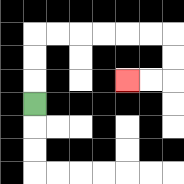{'start': '[1, 4]', 'end': '[5, 3]', 'path_directions': 'U,U,U,R,R,R,R,R,R,D,D,L,L', 'path_coordinates': '[[1, 4], [1, 3], [1, 2], [1, 1], [2, 1], [3, 1], [4, 1], [5, 1], [6, 1], [7, 1], [7, 2], [7, 3], [6, 3], [5, 3]]'}